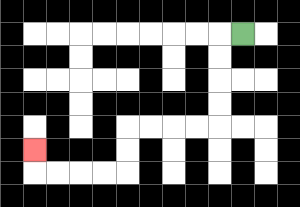{'start': '[10, 1]', 'end': '[1, 6]', 'path_directions': 'L,D,D,D,D,L,L,L,L,D,D,L,L,L,L,U', 'path_coordinates': '[[10, 1], [9, 1], [9, 2], [9, 3], [9, 4], [9, 5], [8, 5], [7, 5], [6, 5], [5, 5], [5, 6], [5, 7], [4, 7], [3, 7], [2, 7], [1, 7], [1, 6]]'}